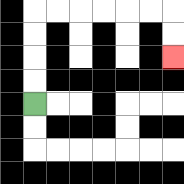{'start': '[1, 4]', 'end': '[7, 2]', 'path_directions': 'U,U,U,U,R,R,R,R,R,R,D,D', 'path_coordinates': '[[1, 4], [1, 3], [1, 2], [1, 1], [1, 0], [2, 0], [3, 0], [4, 0], [5, 0], [6, 0], [7, 0], [7, 1], [7, 2]]'}